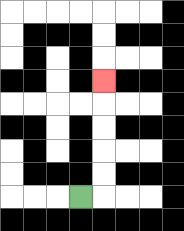{'start': '[3, 8]', 'end': '[4, 3]', 'path_directions': 'R,U,U,U,U,U', 'path_coordinates': '[[3, 8], [4, 8], [4, 7], [4, 6], [4, 5], [4, 4], [4, 3]]'}